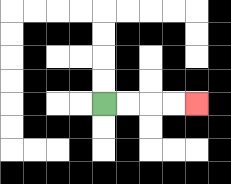{'start': '[4, 4]', 'end': '[8, 4]', 'path_directions': 'R,R,R,R', 'path_coordinates': '[[4, 4], [5, 4], [6, 4], [7, 4], [8, 4]]'}